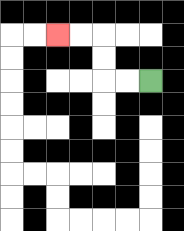{'start': '[6, 3]', 'end': '[2, 1]', 'path_directions': 'L,L,U,U,L,L', 'path_coordinates': '[[6, 3], [5, 3], [4, 3], [4, 2], [4, 1], [3, 1], [2, 1]]'}